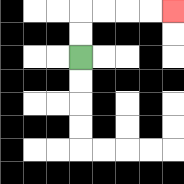{'start': '[3, 2]', 'end': '[7, 0]', 'path_directions': 'U,U,R,R,R,R', 'path_coordinates': '[[3, 2], [3, 1], [3, 0], [4, 0], [5, 0], [6, 0], [7, 0]]'}